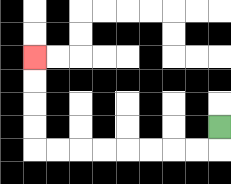{'start': '[9, 5]', 'end': '[1, 2]', 'path_directions': 'D,L,L,L,L,L,L,L,L,U,U,U,U', 'path_coordinates': '[[9, 5], [9, 6], [8, 6], [7, 6], [6, 6], [5, 6], [4, 6], [3, 6], [2, 6], [1, 6], [1, 5], [1, 4], [1, 3], [1, 2]]'}